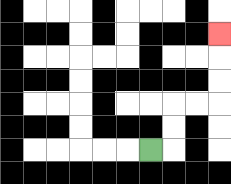{'start': '[6, 6]', 'end': '[9, 1]', 'path_directions': 'R,U,U,R,R,U,U,U', 'path_coordinates': '[[6, 6], [7, 6], [7, 5], [7, 4], [8, 4], [9, 4], [9, 3], [9, 2], [9, 1]]'}